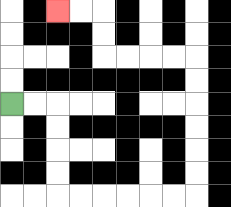{'start': '[0, 4]', 'end': '[2, 0]', 'path_directions': 'R,R,D,D,D,D,R,R,R,R,R,R,U,U,U,U,U,U,L,L,L,L,U,U,L,L', 'path_coordinates': '[[0, 4], [1, 4], [2, 4], [2, 5], [2, 6], [2, 7], [2, 8], [3, 8], [4, 8], [5, 8], [6, 8], [7, 8], [8, 8], [8, 7], [8, 6], [8, 5], [8, 4], [8, 3], [8, 2], [7, 2], [6, 2], [5, 2], [4, 2], [4, 1], [4, 0], [3, 0], [2, 0]]'}